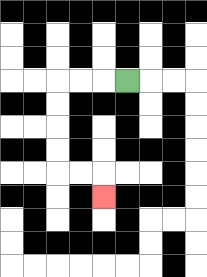{'start': '[5, 3]', 'end': '[4, 8]', 'path_directions': 'L,L,L,D,D,D,D,R,R,D', 'path_coordinates': '[[5, 3], [4, 3], [3, 3], [2, 3], [2, 4], [2, 5], [2, 6], [2, 7], [3, 7], [4, 7], [4, 8]]'}